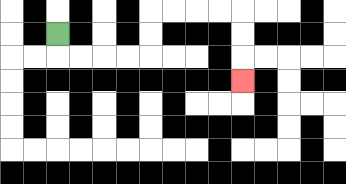{'start': '[2, 1]', 'end': '[10, 3]', 'path_directions': 'D,R,R,R,R,U,U,R,R,R,R,D,D,D', 'path_coordinates': '[[2, 1], [2, 2], [3, 2], [4, 2], [5, 2], [6, 2], [6, 1], [6, 0], [7, 0], [8, 0], [9, 0], [10, 0], [10, 1], [10, 2], [10, 3]]'}